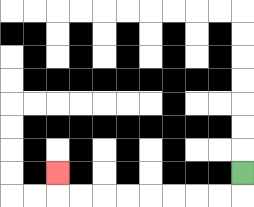{'start': '[10, 7]', 'end': '[2, 7]', 'path_directions': 'D,L,L,L,L,L,L,L,L,U', 'path_coordinates': '[[10, 7], [10, 8], [9, 8], [8, 8], [7, 8], [6, 8], [5, 8], [4, 8], [3, 8], [2, 8], [2, 7]]'}